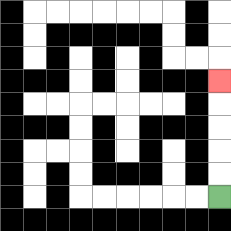{'start': '[9, 8]', 'end': '[9, 3]', 'path_directions': 'U,U,U,U,U', 'path_coordinates': '[[9, 8], [9, 7], [9, 6], [9, 5], [9, 4], [9, 3]]'}